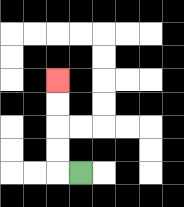{'start': '[3, 7]', 'end': '[2, 3]', 'path_directions': 'L,U,U,U,U', 'path_coordinates': '[[3, 7], [2, 7], [2, 6], [2, 5], [2, 4], [2, 3]]'}